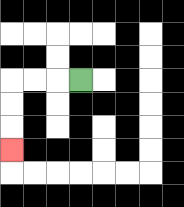{'start': '[3, 3]', 'end': '[0, 6]', 'path_directions': 'L,L,L,D,D,D', 'path_coordinates': '[[3, 3], [2, 3], [1, 3], [0, 3], [0, 4], [0, 5], [0, 6]]'}